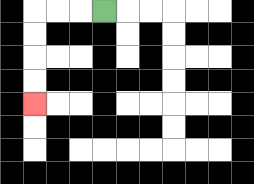{'start': '[4, 0]', 'end': '[1, 4]', 'path_directions': 'L,L,L,D,D,D,D', 'path_coordinates': '[[4, 0], [3, 0], [2, 0], [1, 0], [1, 1], [1, 2], [1, 3], [1, 4]]'}